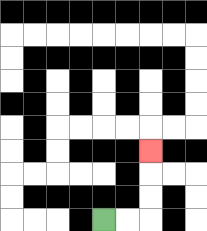{'start': '[4, 9]', 'end': '[6, 6]', 'path_directions': 'R,R,U,U,U', 'path_coordinates': '[[4, 9], [5, 9], [6, 9], [6, 8], [6, 7], [6, 6]]'}